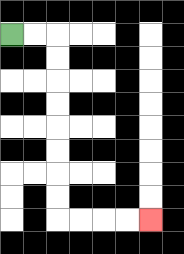{'start': '[0, 1]', 'end': '[6, 9]', 'path_directions': 'R,R,D,D,D,D,D,D,D,D,R,R,R,R', 'path_coordinates': '[[0, 1], [1, 1], [2, 1], [2, 2], [2, 3], [2, 4], [2, 5], [2, 6], [2, 7], [2, 8], [2, 9], [3, 9], [4, 9], [5, 9], [6, 9]]'}